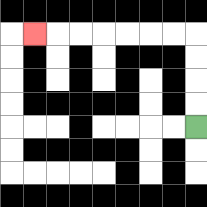{'start': '[8, 5]', 'end': '[1, 1]', 'path_directions': 'U,U,U,U,L,L,L,L,L,L,L', 'path_coordinates': '[[8, 5], [8, 4], [8, 3], [8, 2], [8, 1], [7, 1], [6, 1], [5, 1], [4, 1], [3, 1], [2, 1], [1, 1]]'}